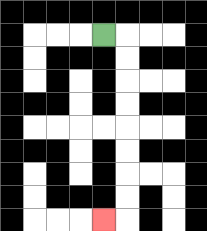{'start': '[4, 1]', 'end': '[4, 9]', 'path_directions': 'R,D,D,D,D,D,D,D,D,L', 'path_coordinates': '[[4, 1], [5, 1], [5, 2], [5, 3], [5, 4], [5, 5], [5, 6], [5, 7], [5, 8], [5, 9], [4, 9]]'}